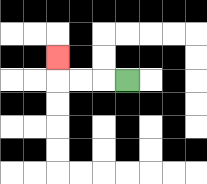{'start': '[5, 3]', 'end': '[2, 2]', 'path_directions': 'L,L,L,U', 'path_coordinates': '[[5, 3], [4, 3], [3, 3], [2, 3], [2, 2]]'}